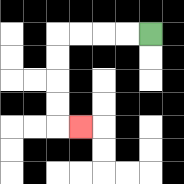{'start': '[6, 1]', 'end': '[3, 5]', 'path_directions': 'L,L,L,L,D,D,D,D,R', 'path_coordinates': '[[6, 1], [5, 1], [4, 1], [3, 1], [2, 1], [2, 2], [2, 3], [2, 4], [2, 5], [3, 5]]'}